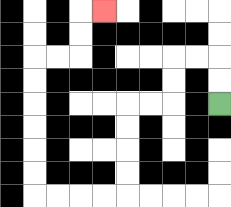{'start': '[9, 4]', 'end': '[4, 0]', 'path_directions': 'U,U,L,L,D,D,L,L,D,D,D,D,L,L,L,L,U,U,U,U,U,U,R,R,U,U,R', 'path_coordinates': '[[9, 4], [9, 3], [9, 2], [8, 2], [7, 2], [7, 3], [7, 4], [6, 4], [5, 4], [5, 5], [5, 6], [5, 7], [5, 8], [4, 8], [3, 8], [2, 8], [1, 8], [1, 7], [1, 6], [1, 5], [1, 4], [1, 3], [1, 2], [2, 2], [3, 2], [3, 1], [3, 0], [4, 0]]'}